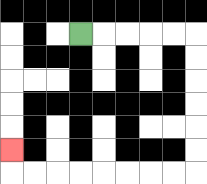{'start': '[3, 1]', 'end': '[0, 6]', 'path_directions': 'R,R,R,R,R,D,D,D,D,D,D,L,L,L,L,L,L,L,L,U', 'path_coordinates': '[[3, 1], [4, 1], [5, 1], [6, 1], [7, 1], [8, 1], [8, 2], [8, 3], [8, 4], [8, 5], [8, 6], [8, 7], [7, 7], [6, 7], [5, 7], [4, 7], [3, 7], [2, 7], [1, 7], [0, 7], [0, 6]]'}